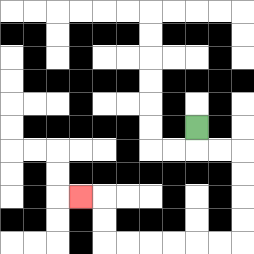{'start': '[8, 5]', 'end': '[3, 8]', 'path_directions': 'D,R,R,D,D,D,D,L,L,L,L,L,L,U,U,L', 'path_coordinates': '[[8, 5], [8, 6], [9, 6], [10, 6], [10, 7], [10, 8], [10, 9], [10, 10], [9, 10], [8, 10], [7, 10], [6, 10], [5, 10], [4, 10], [4, 9], [4, 8], [3, 8]]'}